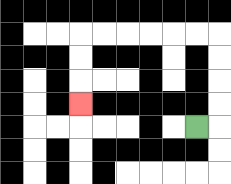{'start': '[8, 5]', 'end': '[3, 4]', 'path_directions': 'R,U,U,U,U,L,L,L,L,L,L,D,D,D', 'path_coordinates': '[[8, 5], [9, 5], [9, 4], [9, 3], [9, 2], [9, 1], [8, 1], [7, 1], [6, 1], [5, 1], [4, 1], [3, 1], [3, 2], [3, 3], [3, 4]]'}